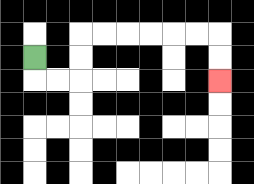{'start': '[1, 2]', 'end': '[9, 3]', 'path_directions': 'D,R,R,U,U,R,R,R,R,R,R,D,D', 'path_coordinates': '[[1, 2], [1, 3], [2, 3], [3, 3], [3, 2], [3, 1], [4, 1], [5, 1], [6, 1], [7, 1], [8, 1], [9, 1], [9, 2], [9, 3]]'}